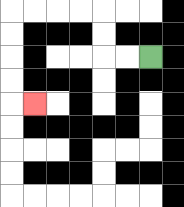{'start': '[6, 2]', 'end': '[1, 4]', 'path_directions': 'L,L,U,U,L,L,L,L,D,D,D,D,R', 'path_coordinates': '[[6, 2], [5, 2], [4, 2], [4, 1], [4, 0], [3, 0], [2, 0], [1, 0], [0, 0], [0, 1], [0, 2], [0, 3], [0, 4], [1, 4]]'}